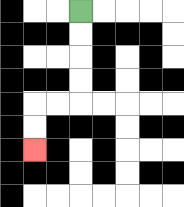{'start': '[3, 0]', 'end': '[1, 6]', 'path_directions': 'D,D,D,D,L,L,D,D', 'path_coordinates': '[[3, 0], [3, 1], [3, 2], [3, 3], [3, 4], [2, 4], [1, 4], [1, 5], [1, 6]]'}